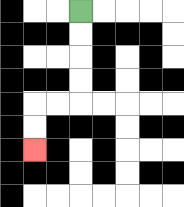{'start': '[3, 0]', 'end': '[1, 6]', 'path_directions': 'D,D,D,D,L,L,D,D', 'path_coordinates': '[[3, 0], [3, 1], [3, 2], [3, 3], [3, 4], [2, 4], [1, 4], [1, 5], [1, 6]]'}